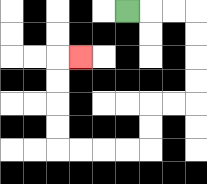{'start': '[5, 0]', 'end': '[3, 2]', 'path_directions': 'R,R,R,D,D,D,D,L,L,D,D,L,L,L,L,U,U,U,U,R', 'path_coordinates': '[[5, 0], [6, 0], [7, 0], [8, 0], [8, 1], [8, 2], [8, 3], [8, 4], [7, 4], [6, 4], [6, 5], [6, 6], [5, 6], [4, 6], [3, 6], [2, 6], [2, 5], [2, 4], [2, 3], [2, 2], [3, 2]]'}